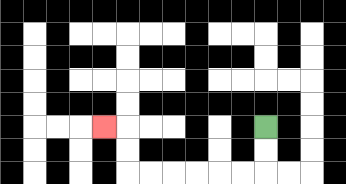{'start': '[11, 5]', 'end': '[4, 5]', 'path_directions': 'D,D,L,L,L,L,L,L,U,U,L', 'path_coordinates': '[[11, 5], [11, 6], [11, 7], [10, 7], [9, 7], [8, 7], [7, 7], [6, 7], [5, 7], [5, 6], [5, 5], [4, 5]]'}